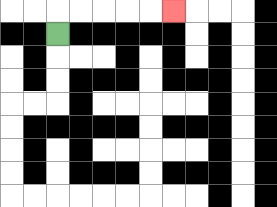{'start': '[2, 1]', 'end': '[7, 0]', 'path_directions': 'U,R,R,R,R,R', 'path_coordinates': '[[2, 1], [2, 0], [3, 0], [4, 0], [5, 0], [6, 0], [7, 0]]'}